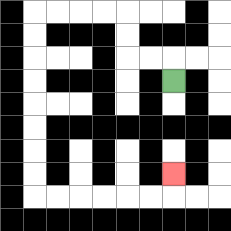{'start': '[7, 3]', 'end': '[7, 7]', 'path_directions': 'U,L,L,U,U,L,L,L,L,D,D,D,D,D,D,D,D,R,R,R,R,R,R,U', 'path_coordinates': '[[7, 3], [7, 2], [6, 2], [5, 2], [5, 1], [5, 0], [4, 0], [3, 0], [2, 0], [1, 0], [1, 1], [1, 2], [1, 3], [1, 4], [1, 5], [1, 6], [1, 7], [1, 8], [2, 8], [3, 8], [4, 8], [5, 8], [6, 8], [7, 8], [7, 7]]'}